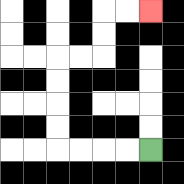{'start': '[6, 6]', 'end': '[6, 0]', 'path_directions': 'L,L,L,L,U,U,U,U,R,R,U,U,R,R', 'path_coordinates': '[[6, 6], [5, 6], [4, 6], [3, 6], [2, 6], [2, 5], [2, 4], [2, 3], [2, 2], [3, 2], [4, 2], [4, 1], [4, 0], [5, 0], [6, 0]]'}